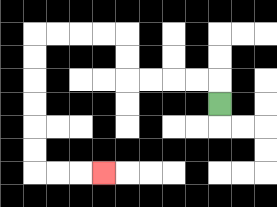{'start': '[9, 4]', 'end': '[4, 7]', 'path_directions': 'U,L,L,L,L,U,U,L,L,L,L,D,D,D,D,D,D,R,R,R', 'path_coordinates': '[[9, 4], [9, 3], [8, 3], [7, 3], [6, 3], [5, 3], [5, 2], [5, 1], [4, 1], [3, 1], [2, 1], [1, 1], [1, 2], [1, 3], [1, 4], [1, 5], [1, 6], [1, 7], [2, 7], [3, 7], [4, 7]]'}